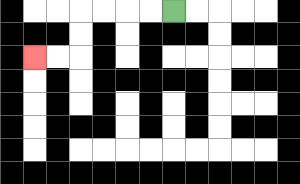{'start': '[7, 0]', 'end': '[1, 2]', 'path_directions': 'L,L,L,L,D,D,L,L', 'path_coordinates': '[[7, 0], [6, 0], [5, 0], [4, 0], [3, 0], [3, 1], [3, 2], [2, 2], [1, 2]]'}